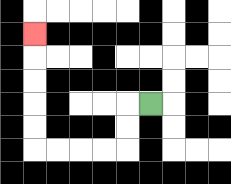{'start': '[6, 4]', 'end': '[1, 1]', 'path_directions': 'L,D,D,L,L,L,L,U,U,U,U,U', 'path_coordinates': '[[6, 4], [5, 4], [5, 5], [5, 6], [4, 6], [3, 6], [2, 6], [1, 6], [1, 5], [1, 4], [1, 3], [1, 2], [1, 1]]'}